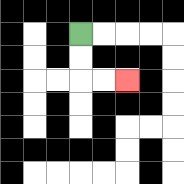{'start': '[3, 1]', 'end': '[5, 3]', 'path_directions': 'D,D,R,R', 'path_coordinates': '[[3, 1], [3, 2], [3, 3], [4, 3], [5, 3]]'}